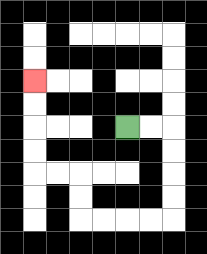{'start': '[5, 5]', 'end': '[1, 3]', 'path_directions': 'R,R,D,D,D,D,L,L,L,L,U,U,L,L,U,U,U,U', 'path_coordinates': '[[5, 5], [6, 5], [7, 5], [7, 6], [7, 7], [7, 8], [7, 9], [6, 9], [5, 9], [4, 9], [3, 9], [3, 8], [3, 7], [2, 7], [1, 7], [1, 6], [1, 5], [1, 4], [1, 3]]'}